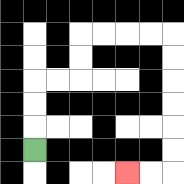{'start': '[1, 6]', 'end': '[5, 7]', 'path_directions': 'U,U,U,R,R,U,U,R,R,R,R,D,D,D,D,D,D,L,L', 'path_coordinates': '[[1, 6], [1, 5], [1, 4], [1, 3], [2, 3], [3, 3], [3, 2], [3, 1], [4, 1], [5, 1], [6, 1], [7, 1], [7, 2], [7, 3], [7, 4], [7, 5], [7, 6], [7, 7], [6, 7], [5, 7]]'}